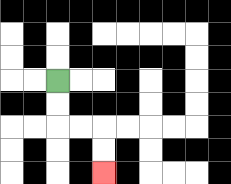{'start': '[2, 3]', 'end': '[4, 7]', 'path_directions': 'D,D,R,R,D,D', 'path_coordinates': '[[2, 3], [2, 4], [2, 5], [3, 5], [4, 5], [4, 6], [4, 7]]'}